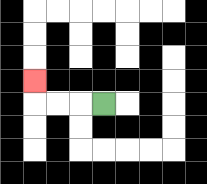{'start': '[4, 4]', 'end': '[1, 3]', 'path_directions': 'L,L,L,U', 'path_coordinates': '[[4, 4], [3, 4], [2, 4], [1, 4], [1, 3]]'}